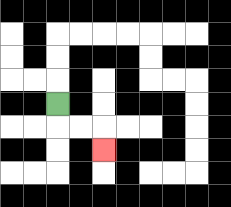{'start': '[2, 4]', 'end': '[4, 6]', 'path_directions': 'D,R,R,D', 'path_coordinates': '[[2, 4], [2, 5], [3, 5], [4, 5], [4, 6]]'}